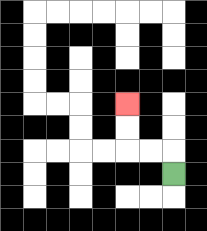{'start': '[7, 7]', 'end': '[5, 4]', 'path_directions': 'U,L,L,U,U', 'path_coordinates': '[[7, 7], [7, 6], [6, 6], [5, 6], [5, 5], [5, 4]]'}